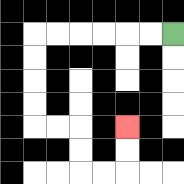{'start': '[7, 1]', 'end': '[5, 5]', 'path_directions': 'L,L,L,L,L,L,D,D,D,D,R,R,D,D,R,R,U,U', 'path_coordinates': '[[7, 1], [6, 1], [5, 1], [4, 1], [3, 1], [2, 1], [1, 1], [1, 2], [1, 3], [1, 4], [1, 5], [2, 5], [3, 5], [3, 6], [3, 7], [4, 7], [5, 7], [5, 6], [5, 5]]'}